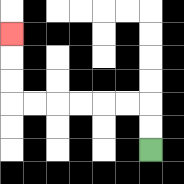{'start': '[6, 6]', 'end': '[0, 1]', 'path_directions': 'U,U,L,L,L,L,L,L,U,U,U', 'path_coordinates': '[[6, 6], [6, 5], [6, 4], [5, 4], [4, 4], [3, 4], [2, 4], [1, 4], [0, 4], [0, 3], [0, 2], [0, 1]]'}